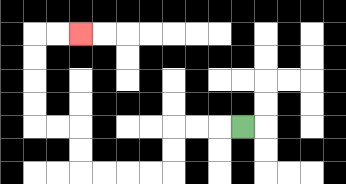{'start': '[10, 5]', 'end': '[3, 1]', 'path_directions': 'L,L,L,D,D,L,L,L,L,U,U,L,L,U,U,U,U,R,R', 'path_coordinates': '[[10, 5], [9, 5], [8, 5], [7, 5], [7, 6], [7, 7], [6, 7], [5, 7], [4, 7], [3, 7], [3, 6], [3, 5], [2, 5], [1, 5], [1, 4], [1, 3], [1, 2], [1, 1], [2, 1], [3, 1]]'}